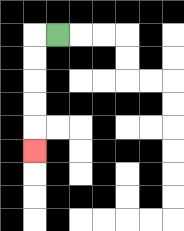{'start': '[2, 1]', 'end': '[1, 6]', 'path_directions': 'L,D,D,D,D,D', 'path_coordinates': '[[2, 1], [1, 1], [1, 2], [1, 3], [1, 4], [1, 5], [1, 6]]'}